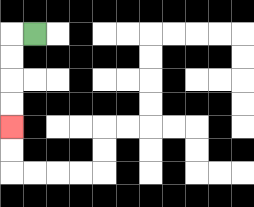{'start': '[1, 1]', 'end': '[0, 5]', 'path_directions': 'L,D,D,D,D', 'path_coordinates': '[[1, 1], [0, 1], [0, 2], [0, 3], [0, 4], [0, 5]]'}